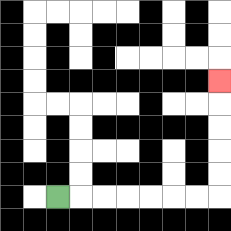{'start': '[2, 8]', 'end': '[9, 3]', 'path_directions': 'R,R,R,R,R,R,R,U,U,U,U,U', 'path_coordinates': '[[2, 8], [3, 8], [4, 8], [5, 8], [6, 8], [7, 8], [8, 8], [9, 8], [9, 7], [9, 6], [9, 5], [9, 4], [9, 3]]'}